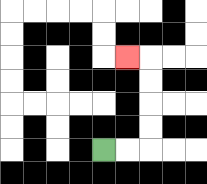{'start': '[4, 6]', 'end': '[5, 2]', 'path_directions': 'R,R,U,U,U,U,L', 'path_coordinates': '[[4, 6], [5, 6], [6, 6], [6, 5], [6, 4], [6, 3], [6, 2], [5, 2]]'}